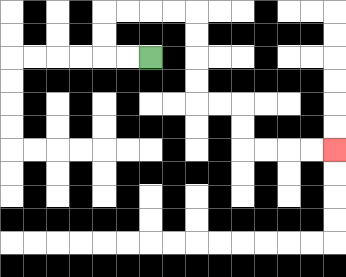{'start': '[6, 2]', 'end': '[14, 6]', 'path_directions': 'L,L,U,U,R,R,R,R,D,D,D,D,R,R,D,D,R,R,R,R', 'path_coordinates': '[[6, 2], [5, 2], [4, 2], [4, 1], [4, 0], [5, 0], [6, 0], [7, 0], [8, 0], [8, 1], [8, 2], [8, 3], [8, 4], [9, 4], [10, 4], [10, 5], [10, 6], [11, 6], [12, 6], [13, 6], [14, 6]]'}